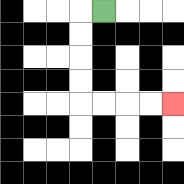{'start': '[4, 0]', 'end': '[7, 4]', 'path_directions': 'L,D,D,D,D,R,R,R,R', 'path_coordinates': '[[4, 0], [3, 0], [3, 1], [3, 2], [3, 3], [3, 4], [4, 4], [5, 4], [6, 4], [7, 4]]'}